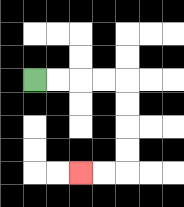{'start': '[1, 3]', 'end': '[3, 7]', 'path_directions': 'R,R,R,R,D,D,D,D,L,L', 'path_coordinates': '[[1, 3], [2, 3], [3, 3], [4, 3], [5, 3], [5, 4], [5, 5], [5, 6], [5, 7], [4, 7], [3, 7]]'}